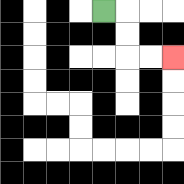{'start': '[4, 0]', 'end': '[7, 2]', 'path_directions': 'R,D,D,R,R', 'path_coordinates': '[[4, 0], [5, 0], [5, 1], [5, 2], [6, 2], [7, 2]]'}